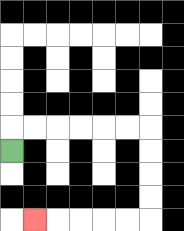{'start': '[0, 6]', 'end': '[1, 9]', 'path_directions': 'U,R,R,R,R,R,R,D,D,D,D,L,L,L,L,L', 'path_coordinates': '[[0, 6], [0, 5], [1, 5], [2, 5], [3, 5], [4, 5], [5, 5], [6, 5], [6, 6], [6, 7], [6, 8], [6, 9], [5, 9], [4, 9], [3, 9], [2, 9], [1, 9]]'}